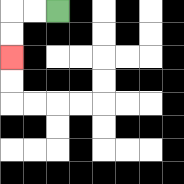{'start': '[2, 0]', 'end': '[0, 2]', 'path_directions': 'L,L,D,D', 'path_coordinates': '[[2, 0], [1, 0], [0, 0], [0, 1], [0, 2]]'}